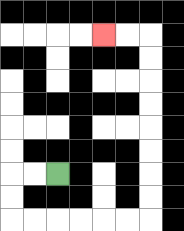{'start': '[2, 7]', 'end': '[4, 1]', 'path_directions': 'L,L,D,D,R,R,R,R,R,R,U,U,U,U,U,U,U,U,L,L', 'path_coordinates': '[[2, 7], [1, 7], [0, 7], [0, 8], [0, 9], [1, 9], [2, 9], [3, 9], [4, 9], [5, 9], [6, 9], [6, 8], [6, 7], [6, 6], [6, 5], [6, 4], [6, 3], [6, 2], [6, 1], [5, 1], [4, 1]]'}